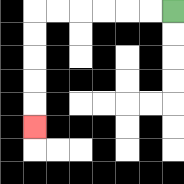{'start': '[7, 0]', 'end': '[1, 5]', 'path_directions': 'L,L,L,L,L,L,D,D,D,D,D', 'path_coordinates': '[[7, 0], [6, 0], [5, 0], [4, 0], [3, 0], [2, 0], [1, 0], [1, 1], [1, 2], [1, 3], [1, 4], [1, 5]]'}